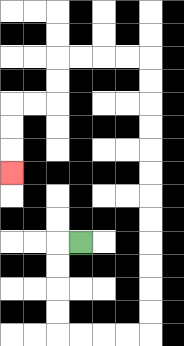{'start': '[3, 10]', 'end': '[0, 7]', 'path_directions': 'L,D,D,D,D,R,R,R,R,U,U,U,U,U,U,U,U,U,U,U,U,L,L,L,L,D,D,L,L,D,D,D', 'path_coordinates': '[[3, 10], [2, 10], [2, 11], [2, 12], [2, 13], [2, 14], [3, 14], [4, 14], [5, 14], [6, 14], [6, 13], [6, 12], [6, 11], [6, 10], [6, 9], [6, 8], [6, 7], [6, 6], [6, 5], [6, 4], [6, 3], [6, 2], [5, 2], [4, 2], [3, 2], [2, 2], [2, 3], [2, 4], [1, 4], [0, 4], [0, 5], [0, 6], [0, 7]]'}